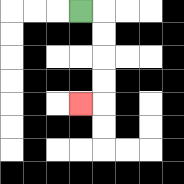{'start': '[3, 0]', 'end': '[3, 4]', 'path_directions': 'R,D,D,D,D,L', 'path_coordinates': '[[3, 0], [4, 0], [4, 1], [4, 2], [4, 3], [4, 4], [3, 4]]'}